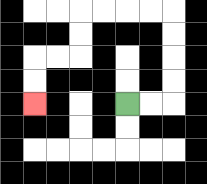{'start': '[5, 4]', 'end': '[1, 4]', 'path_directions': 'R,R,U,U,U,U,L,L,L,L,D,D,L,L,D,D', 'path_coordinates': '[[5, 4], [6, 4], [7, 4], [7, 3], [7, 2], [7, 1], [7, 0], [6, 0], [5, 0], [4, 0], [3, 0], [3, 1], [3, 2], [2, 2], [1, 2], [1, 3], [1, 4]]'}